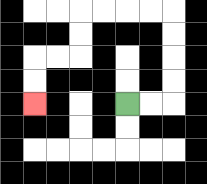{'start': '[5, 4]', 'end': '[1, 4]', 'path_directions': 'R,R,U,U,U,U,L,L,L,L,D,D,L,L,D,D', 'path_coordinates': '[[5, 4], [6, 4], [7, 4], [7, 3], [7, 2], [7, 1], [7, 0], [6, 0], [5, 0], [4, 0], [3, 0], [3, 1], [3, 2], [2, 2], [1, 2], [1, 3], [1, 4]]'}